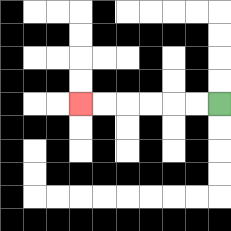{'start': '[9, 4]', 'end': '[3, 4]', 'path_directions': 'L,L,L,L,L,L', 'path_coordinates': '[[9, 4], [8, 4], [7, 4], [6, 4], [5, 4], [4, 4], [3, 4]]'}